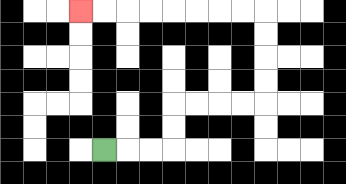{'start': '[4, 6]', 'end': '[3, 0]', 'path_directions': 'R,R,R,U,U,R,R,R,R,U,U,U,U,L,L,L,L,L,L,L,L', 'path_coordinates': '[[4, 6], [5, 6], [6, 6], [7, 6], [7, 5], [7, 4], [8, 4], [9, 4], [10, 4], [11, 4], [11, 3], [11, 2], [11, 1], [11, 0], [10, 0], [9, 0], [8, 0], [7, 0], [6, 0], [5, 0], [4, 0], [3, 0]]'}